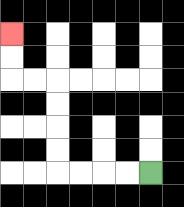{'start': '[6, 7]', 'end': '[0, 1]', 'path_directions': 'L,L,L,L,U,U,U,U,L,L,U,U', 'path_coordinates': '[[6, 7], [5, 7], [4, 7], [3, 7], [2, 7], [2, 6], [2, 5], [2, 4], [2, 3], [1, 3], [0, 3], [0, 2], [0, 1]]'}